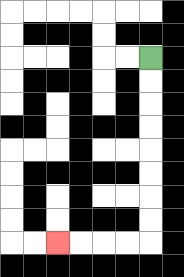{'start': '[6, 2]', 'end': '[2, 10]', 'path_directions': 'D,D,D,D,D,D,D,D,L,L,L,L', 'path_coordinates': '[[6, 2], [6, 3], [6, 4], [6, 5], [6, 6], [6, 7], [6, 8], [6, 9], [6, 10], [5, 10], [4, 10], [3, 10], [2, 10]]'}